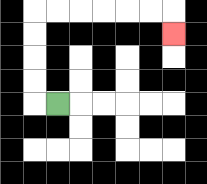{'start': '[2, 4]', 'end': '[7, 1]', 'path_directions': 'L,U,U,U,U,R,R,R,R,R,R,D', 'path_coordinates': '[[2, 4], [1, 4], [1, 3], [1, 2], [1, 1], [1, 0], [2, 0], [3, 0], [4, 0], [5, 0], [6, 0], [7, 0], [7, 1]]'}